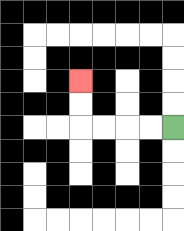{'start': '[7, 5]', 'end': '[3, 3]', 'path_directions': 'L,L,L,L,U,U', 'path_coordinates': '[[7, 5], [6, 5], [5, 5], [4, 5], [3, 5], [3, 4], [3, 3]]'}